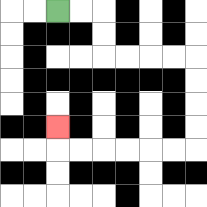{'start': '[2, 0]', 'end': '[2, 5]', 'path_directions': 'R,R,D,D,R,R,R,R,D,D,D,D,L,L,L,L,L,L,U', 'path_coordinates': '[[2, 0], [3, 0], [4, 0], [4, 1], [4, 2], [5, 2], [6, 2], [7, 2], [8, 2], [8, 3], [8, 4], [8, 5], [8, 6], [7, 6], [6, 6], [5, 6], [4, 6], [3, 6], [2, 6], [2, 5]]'}